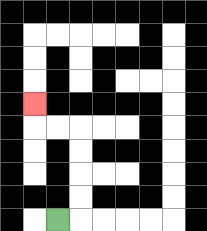{'start': '[2, 9]', 'end': '[1, 4]', 'path_directions': 'R,U,U,U,U,L,L,U', 'path_coordinates': '[[2, 9], [3, 9], [3, 8], [3, 7], [3, 6], [3, 5], [2, 5], [1, 5], [1, 4]]'}